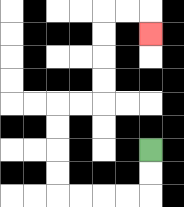{'start': '[6, 6]', 'end': '[6, 1]', 'path_directions': 'D,D,L,L,L,L,U,U,U,U,R,R,U,U,U,U,R,R,D', 'path_coordinates': '[[6, 6], [6, 7], [6, 8], [5, 8], [4, 8], [3, 8], [2, 8], [2, 7], [2, 6], [2, 5], [2, 4], [3, 4], [4, 4], [4, 3], [4, 2], [4, 1], [4, 0], [5, 0], [6, 0], [6, 1]]'}